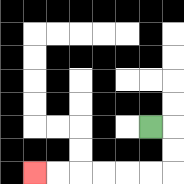{'start': '[6, 5]', 'end': '[1, 7]', 'path_directions': 'R,D,D,L,L,L,L,L,L', 'path_coordinates': '[[6, 5], [7, 5], [7, 6], [7, 7], [6, 7], [5, 7], [4, 7], [3, 7], [2, 7], [1, 7]]'}